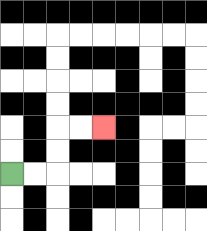{'start': '[0, 7]', 'end': '[4, 5]', 'path_directions': 'R,R,U,U,R,R', 'path_coordinates': '[[0, 7], [1, 7], [2, 7], [2, 6], [2, 5], [3, 5], [4, 5]]'}